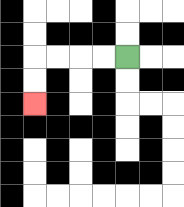{'start': '[5, 2]', 'end': '[1, 4]', 'path_directions': 'L,L,L,L,D,D', 'path_coordinates': '[[5, 2], [4, 2], [3, 2], [2, 2], [1, 2], [1, 3], [1, 4]]'}